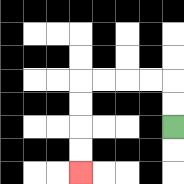{'start': '[7, 5]', 'end': '[3, 7]', 'path_directions': 'U,U,L,L,L,L,D,D,D,D', 'path_coordinates': '[[7, 5], [7, 4], [7, 3], [6, 3], [5, 3], [4, 3], [3, 3], [3, 4], [3, 5], [3, 6], [3, 7]]'}